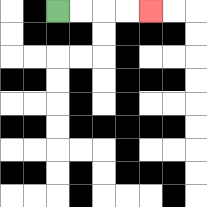{'start': '[2, 0]', 'end': '[6, 0]', 'path_directions': 'R,R,R,R', 'path_coordinates': '[[2, 0], [3, 0], [4, 0], [5, 0], [6, 0]]'}